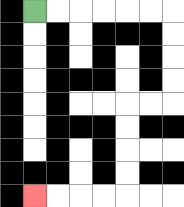{'start': '[1, 0]', 'end': '[1, 8]', 'path_directions': 'R,R,R,R,R,R,D,D,D,D,L,L,D,D,D,D,L,L,L,L', 'path_coordinates': '[[1, 0], [2, 0], [3, 0], [4, 0], [5, 0], [6, 0], [7, 0], [7, 1], [7, 2], [7, 3], [7, 4], [6, 4], [5, 4], [5, 5], [5, 6], [5, 7], [5, 8], [4, 8], [3, 8], [2, 8], [1, 8]]'}